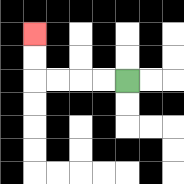{'start': '[5, 3]', 'end': '[1, 1]', 'path_directions': 'L,L,L,L,U,U', 'path_coordinates': '[[5, 3], [4, 3], [3, 3], [2, 3], [1, 3], [1, 2], [1, 1]]'}